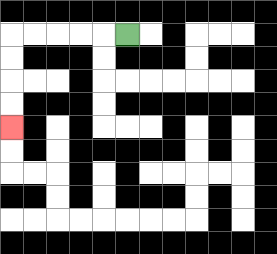{'start': '[5, 1]', 'end': '[0, 5]', 'path_directions': 'L,L,L,L,L,D,D,D,D', 'path_coordinates': '[[5, 1], [4, 1], [3, 1], [2, 1], [1, 1], [0, 1], [0, 2], [0, 3], [0, 4], [0, 5]]'}